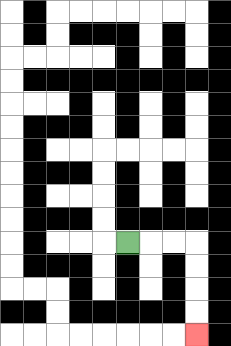{'start': '[5, 10]', 'end': '[8, 14]', 'path_directions': 'R,R,R,D,D,D,D', 'path_coordinates': '[[5, 10], [6, 10], [7, 10], [8, 10], [8, 11], [8, 12], [8, 13], [8, 14]]'}